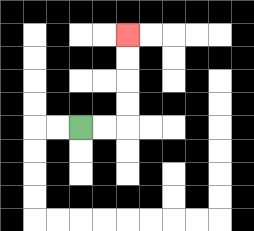{'start': '[3, 5]', 'end': '[5, 1]', 'path_directions': 'R,R,U,U,U,U', 'path_coordinates': '[[3, 5], [4, 5], [5, 5], [5, 4], [5, 3], [5, 2], [5, 1]]'}